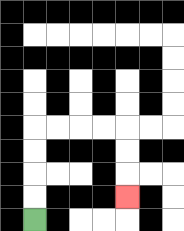{'start': '[1, 9]', 'end': '[5, 8]', 'path_directions': 'U,U,U,U,R,R,R,R,D,D,D', 'path_coordinates': '[[1, 9], [1, 8], [1, 7], [1, 6], [1, 5], [2, 5], [3, 5], [4, 5], [5, 5], [5, 6], [5, 7], [5, 8]]'}